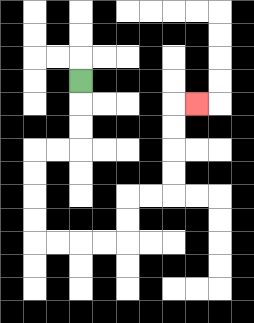{'start': '[3, 3]', 'end': '[8, 4]', 'path_directions': 'D,D,D,L,L,D,D,D,D,R,R,R,R,U,U,R,R,U,U,U,U,R', 'path_coordinates': '[[3, 3], [3, 4], [3, 5], [3, 6], [2, 6], [1, 6], [1, 7], [1, 8], [1, 9], [1, 10], [2, 10], [3, 10], [4, 10], [5, 10], [5, 9], [5, 8], [6, 8], [7, 8], [7, 7], [7, 6], [7, 5], [7, 4], [8, 4]]'}